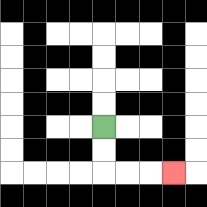{'start': '[4, 5]', 'end': '[7, 7]', 'path_directions': 'D,D,R,R,R', 'path_coordinates': '[[4, 5], [4, 6], [4, 7], [5, 7], [6, 7], [7, 7]]'}